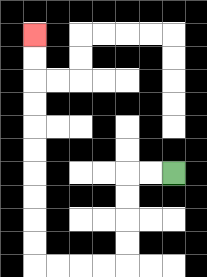{'start': '[7, 7]', 'end': '[1, 1]', 'path_directions': 'L,L,D,D,D,D,L,L,L,L,U,U,U,U,U,U,U,U,U,U', 'path_coordinates': '[[7, 7], [6, 7], [5, 7], [5, 8], [5, 9], [5, 10], [5, 11], [4, 11], [3, 11], [2, 11], [1, 11], [1, 10], [1, 9], [1, 8], [1, 7], [1, 6], [1, 5], [1, 4], [1, 3], [1, 2], [1, 1]]'}